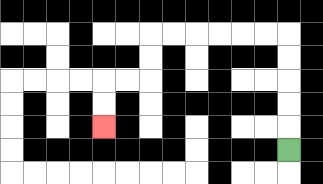{'start': '[12, 6]', 'end': '[4, 5]', 'path_directions': 'U,U,U,U,U,L,L,L,L,L,L,D,D,L,L,D,D', 'path_coordinates': '[[12, 6], [12, 5], [12, 4], [12, 3], [12, 2], [12, 1], [11, 1], [10, 1], [9, 1], [8, 1], [7, 1], [6, 1], [6, 2], [6, 3], [5, 3], [4, 3], [4, 4], [4, 5]]'}